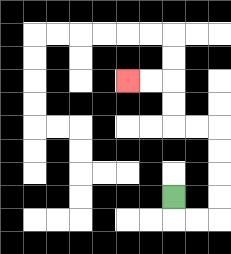{'start': '[7, 8]', 'end': '[5, 3]', 'path_directions': 'D,R,R,U,U,U,U,L,L,U,U,L,L', 'path_coordinates': '[[7, 8], [7, 9], [8, 9], [9, 9], [9, 8], [9, 7], [9, 6], [9, 5], [8, 5], [7, 5], [7, 4], [7, 3], [6, 3], [5, 3]]'}